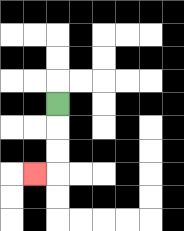{'start': '[2, 4]', 'end': '[1, 7]', 'path_directions': 'D,D,D,L', 'path_coordinates': '[[2, 4], [2, 5], [2, 6], [2, 7], [1, 7]]'}